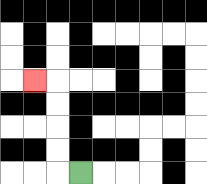{'start': '[3, 7]', 'end': '[1, 3]', 'path_directions': 'L,U,U,U,U,L', 'path_coordinates': '[[3, 7], [2, 7], [2, 6], [2, 5], [2, 4], [2, 3], [1, 3]]'}